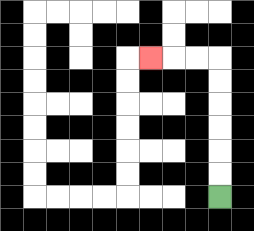{'start': '[9, 8]', 'end': '[6, 2]', 'path_directions': 'U,U,U,U,U,U,L,L,L', 'path_coordinates': '[[9, 8], [9, 7], [9, 6], [9, 5], [9, 4], [9, 3], [9, 2], [8, 2], [7, 2], [6, 2]]'}